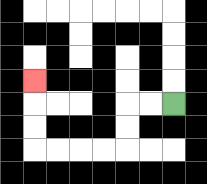{'start': '[7, 4]', 'end': '[1, 3]', 'path_directions': 'L,L,D,D,L,L,L,L,U,U,U', 'path_coordinates': '[[7, 4], [6, 4], [5, 4], [5, 5], [5, 6], [4, 6], [3, 6], [2, 6], [1, 6], [1, 5], [1, 4], [1, 3]]'}